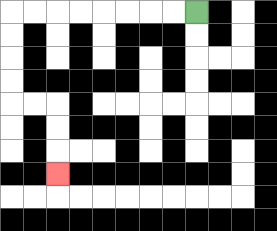{'start': '[8, 0]', 'end': '[2, 7]', 'path_directions': 'L,L,L,L,L,L,L,L,D,D,D,D,R,R,D,D,D', 'path_coordinates': '[[8, 0], [7, 0], [6, 0], [5, 0], [4, 0], [3, 0], [2, 0], [1, 0], [0, 0], [0, 1], [0, 2], [0, 3], [0, 4], [1, 4], [2, 4], [2, 5], [2, 6], [2, 7]]'}